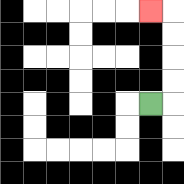{'start': '[6, 4]', 'end': '[6, 0]', 'path_directions': 'R,U,U,U,U,L', 'path_coordinates': '[[6, 4], [7, 4], [7, 3], [7, 2], [7, 1], [7, 0], [6, 0]]'}